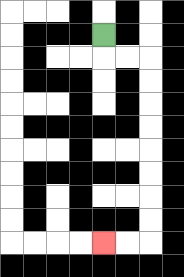{'start': '[4, 1]', 'end': '[4, 10]', 'path_directions': 'D,R,R,D,D,D,D,D,D,D,D,L,L', 'path_coordinates': '[[4, 1], [4, 2], [5, 2], [6, 2], [6, 3], [6, 4], [6, 5], [6, 6], [6, 7], [6, 8], [6, 9], [6, 10], [5, 10], [4, 10]]'}